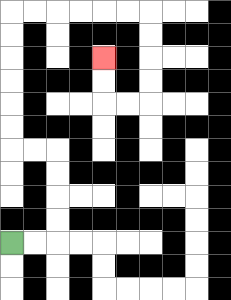{'start': '[0, 10]', 'end': '[4, 2]', 'path_directions': 'R,R,U,U,U,U,L,L,U,U,U,U,U,U,R,R,R,R,R,R,D,D,D,D,L,L,U,U', 'path_coordinates': '[[0, 10], [1, 10], [2, 10], [2, 9], [2, 8], [2, 7], [2, 6], [1, 6], [0, 6], [0, 5], [0, 4], [0, 3], [0, 2], [0, 1], [0, 0], [1, 0], [2, 0], [3, 0], [4, 0], [5, 0], [6, 0], [6, 1], [6, 2], [6, 3], [6, 4], [5, 4], [4, 4], [4, 3], [4, 2]]'}